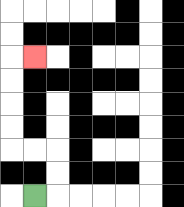{'start': '[1, 8]', 'end': '[1, 2]', 'path_directions': 'R,U,U,L,L,U,U,U,U,R', 'path_coordinates': '[[1, 8], [2, 8], [2, 7], [2, 6], [1, 6], [0, 6], [0, 5], [0, 4], [0, 3], [0, 2], [1, 2]]'}